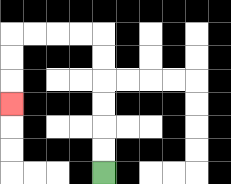{'start': '[4, 7]', 'end': '[0, 4]', 'path_directions': 'U,U,U,U,U,U,L,L,L,L,D,D,D', 'path_coordinates': '[[4, 7], [4, 6], [4, 5], [4, 4], [4, 3], [4, 2], [4, 1], [3, 1], [2, 1], [1, 1], [0, 1], [0, 2], [0, 3], [0, 4]]'}